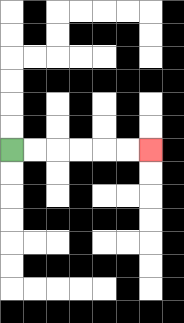{'start': '[0, 6]', 'end': '[6, 6]', 'path_directions': 'R,R,R,R,R,R', 'path_coordinates': '[[0, 6], [1, 6], [2, 6], [3, 6], [4, 6], [5, 6], [6, 6]]'}